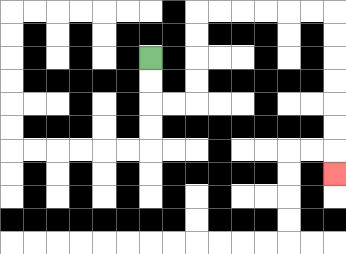{'start': '[6, 2]', 'end': '[14, 7]', 'path_directions': 'D,D,R,R,U,U,U,U,R,R,R,R,R,R,D,D,D,D,D,D,D', 'path_coordinates': '[[6, 2], [6, 3], [6, 4], [7, 4], [8, 4], [8, 3], [8, 2], [8, 1], [8, 0], [9, 0], [10, 0], [11, 0], [12, 0], [13, 0], [14, 0], [14, 1], [14, 2], [14, 3], [14, 4], [14, 5], [14, 6], [14, 7]]'}